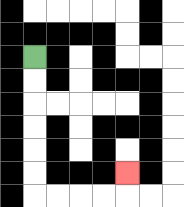{'start': '[1, 2]', 'end': '[5, 7]', 'path_directions': 'D,D,D,D,D,D,R,R,R,R,U', 'path_coordinates': '[[1, 2], [1, 3], [1, 4], [1, 5], [1, 6], [1, 7], [1, 8], [2, 8], [3, 8], [4, 8], [5, 8], [5, 7]]'}